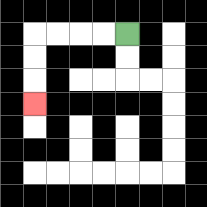{'start': '[5, 1]', 'end': '[1, 4]', 'path_directions': 'L,L,L,L,D,D,D', 'path_coordinates': '[[5, 1], [4, 1], [3, 1], [2, 1], [1, 1], [1, 2], [1, 3], [1, 4]]'}